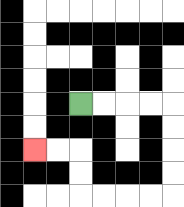{'start': '[3, 4]', 'end': '[1, 6]', 'path_directions': 'R,R,R,R,D,D,D,D,L,L,L,L,U,U,L,L', 'path_coordinates': '[[3, 4], [4, 4], [5, 4], [6, 4], [7, 4], [7, 5], [7, 6], [7, 7], [7, 8], [6, 8], [5, 8], [4, 8], [3, 8], [3, 7], [3, 6], [2, 6], [1, 6]]'}